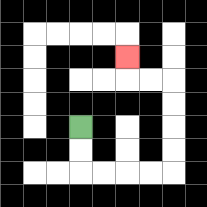{'start': '[3, 5]', 'end': '[5, 2]', 'path_directions': 'D,D,R,R,R,R,U,U,U,U,L,L,U', 'path_coordinates': '[[3, 5], [3, 6], [3, 7], [4, 7], [5, 7], [6, 7], [7, 7], [7, 6], [7, 5], [7, 4], [7, 3], [6, 3], [5, 3], [5, 2]]'}